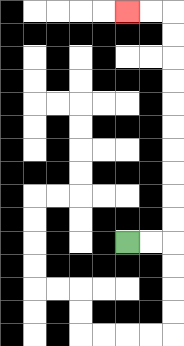{'start': '[5, 10]', 'end': '[5, 0]', 'path_directions': 'R,R,U,U,U,U,U,U,U,U,U,U,L,L', 'path_coordinates': '[[5, 10], [6, 10], [7, 10], [7, 9], [7, 8], [7, 7], [7, 6], [7, 5], [7, 4], [7, 3], [7, 2], [7, 1], [7, 0], [6, 0], [5, 0]]'}